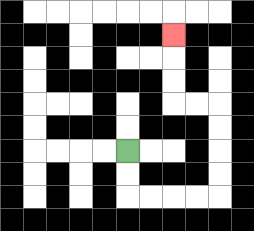{'start': '[5, 6]', 'end': '[7, 1]', 'path_directions': 'D,D,R,R,R,R,U,U,U,U,L,L,U,U,U', 'path_coordinates': '[[5, 6], [5, 7], [5, 8], [6, 8], [7, 8], [8, 8], [9, 8], [9, 7], [9, 6], [9, 5], [9, 4], [8, 4], [7, 4], [7, 3], [7, 2], [7, 1]]'}